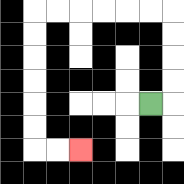{'start': '[6, 4]', 'end': '[3, 6]', 'path_directions': 'R,U,U,U,U,L,L,L,L,L,L,D,D,D,D,D,D,R,R', 'path_coordinates': '[[6, 4], [7, 4], [7, 3], [7, 2], [7, 1], [7, 0], [6, 0], [5, 0], [4, 0], [3, 0], [2, 0], [1, 0], [1, 1], [1, 2], [1, 3], [1, 4], [1, 5], [1, 6], [2, 6], [3, 6]]'}